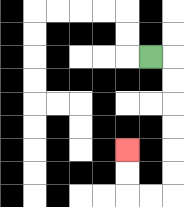{'start': '[6, 2]', 'end': '[5, 6]', 'path_directions': 'R,D,D,D,D,D,D,L,L,U,U', 'path_coordinates': '[[6, 2], [7, 2], [7, 3], [7, 4], [7, 5], [7, 6], [7, 7], [7, 8], [6, 8], [5, 8], [5, 7], [5, 6]]'}